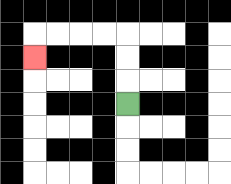{'start': '[5, 4]', 'end': '[1, 2]', 'path_directions': 'U,U,U,L,L,L,L,D', 'path_coordinates': '[[5, 4], [5, 3], [5, 2], [5, 1], [4, 1], [3, 1], [2, 1], [1, 1], [1, 2]]'}